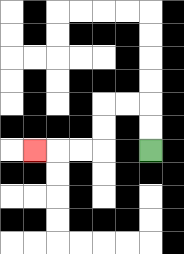{'start': '[6, 6]', 'end': '[1, 6]', 'path_directions': 'U,U,L,L,D,D,L,L,L', 'path_coordinates': '[[6, 6], [6, 5], [6, 4], [5, 4], [4, 4], [4, 5], [4, 6], [3, 6], [2, 6], [1, 6]]'}